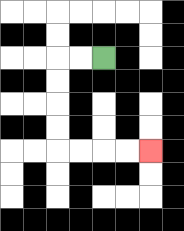{'start': '[4, 2]', 'end': '[6, 6]', 'path_directions': 'L,L,D,D,D,D,R,R,R,R', 'path_coordinates': '[[4, 2], [3, 2], [2, 2], [2, 3], [2, 4], [2, 5], [2, 6], [3, 6], [4, 6], [5, 6], [6, 6]]'}